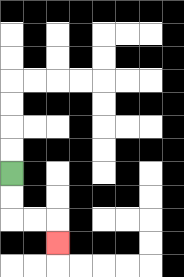{'start': '[0, 7]', 'end': '[2, 10]', 'path_directions': 'D,D,R,R,D', 'path_coordinates': '[[0, 7], [0, 8], [0, 9], [1, 9], [2, 9], [2, 10]]'}